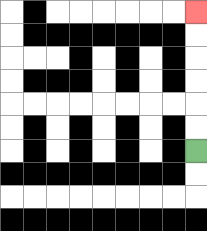{'start': '[8, 6]', 'end': '[8, 0]', 'path_directions': 'U,U,U,U,U,U', 'path_coordinates': '[[8, 6], [8, 5], [8, 4], [8, 3], [8, 2], [8, 1], [8, 0]]'}